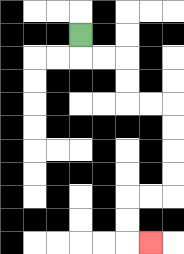{'start': '[3, 1]', 'end': '[6, 10]', 'path_directions': 'D,R,R,D,D,R,R,D,D,D,D,L,L,D,D,R', 'path_coordinates': '[[3, 1], [3, 2], [4, 2], [5, 2], [5, 3], [5, 4], [6, 4], [7, 4], [7, 5], [7, 6], [7, 7], [7, 8], [6, 8], [5, 8], [5, 9], [5, 10], [6, 10]]'}